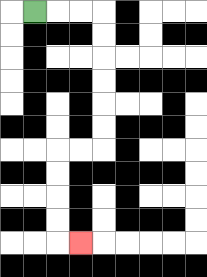{'start': '[1, 0]', 'end': '[3, 10]', 'path_directions': 'R,R,R,D,D,D,D,D,D,L,L,D,D,D,D,R', 'path_coordinates': '[[1, 0], [2, 0], [3, 0], [4, 0], [4, 1], [4, 2], [4, 3], [4, 4], [4, 5], [4, 6], [3, 6], [2, 6], [2, 7], [2, 8], [2, 9], [2, 10], [3, 10]]'}